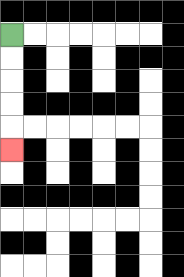{'start': '[0, 1]', 'end': '[0, 6]', 'path_directions': 'D,D,D,D,D', 'path_coordinates': '[[0, 1], [0, 2], [0, 3], [0, 4], [0, 5], [0, 6]]'}